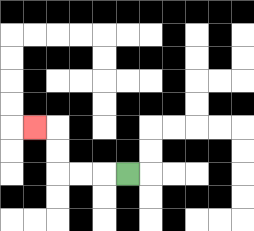{'start': '[5, 7]', 'end': '[1, 5]', 'path_directions': 'L,L,L,U,U,L', 'path_coordinates': '[[5, 7], [4, 7], [3, 7], [2, 7], [2, 6], [2, 5], [1, 5]]'}